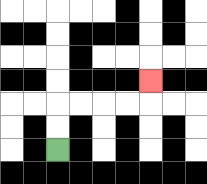{'start': '[2, 6]', 'end': '[6, 3]', 'path_directions': 'U,U,R,R,R,R,U', 'path_coordinates': '[[2, 6], [2, 5], [2, 4], [3, 4], [4, 4], [5, 4], [6, 4], [6, 3]]'}